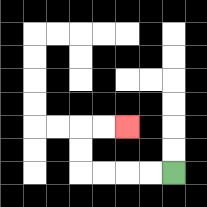{'start': '[7, 7]', 'end': '[5, 5]', 'path_directions': 'L,L,L,L,U,U,R,R', 'path_coordinates': '[[7, 7], [6, 7], [5, 7], [4, 7], [3, 7], [3, 6], [3, 5], [4, 5], [5, 5]]'}